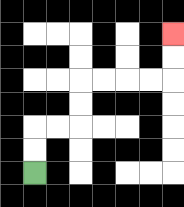{'start': '[1, 7]', 'end': '[7, 1]', 'path_directions': 'U,U,R,R,U,U,R,R,R,R,U,U', 'path_coordinates': '[[1, 7], [1, 6], [1, 5], [2, 5], [3, 5], [3, 4], [3, 3], [4, 3], [5, 3], [6, 3], [7, 3], [7, 2], [7, 1]]'}